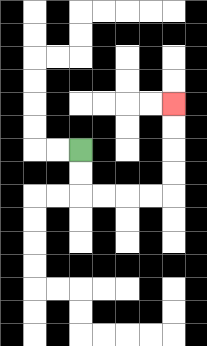{'start': '[3, 6]', 'end': '[7, 4]', 'path_directions': 'D,D,R,R,R,R,U,U,U,U', 'path_coordinates': '[[3, 6], [3, 7], [3, 8], [4, 8], [5, 8], [6, 8], [7, 8], [7, 7], [7, 6], [7, 5], [7, 4]]'}